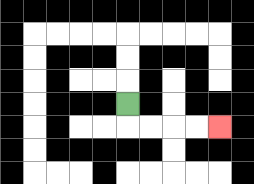{'start': '[5, 4]', 'end': '[9, 5]', 'path_directions': 'D,R,R,R,R', 'path_coordinates': '[[5, 4], [5, 5], [6, 5], [7, 5], [8, 5], [9, 5]]'}